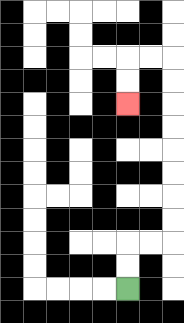{'start': '[5, 12]', 'end': '[5, 4]', 'path_directions': 'U,U,R,R,U,U,U,U,U,U,U,U,L,L,D,D', 'path_coordinates': '[[5, 12], [5, 11], [5, 10], [6, 10], [7, 10], [7, 9], [7, 8], [7, 7], [7, 6], [7, 5], [7, 4], [7, 3], [7, 2], [6, 2], [5, 2], [5, 3], [5, 4]]'}